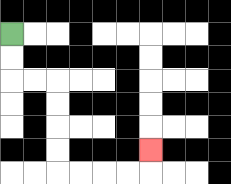{'start': '[0, 1]', 'end': '[6, 6]', 'path_directions': 'D,D,R,R,D,D,D,D,R,R,R,R,U', 'path_coordinates': '[[0, 1], [0, 2], [0, 3], [1, 3], [2, 3], [2, 4], [2, 5], [2, 6], [2, 7], [3, 7], [4, 7], [5, 7], [6, 7], [6, 6]]'}